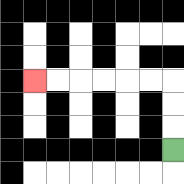{'start': '[7, 6]', 'end': '[1, 3]', 'path_directions': 'U,U,U,L,L,L,L,L,L', 'path_coordinates': '[[7, 6], [7, 5], [7, 4], [7, 3], [6, 3], [5, 3], [4, 3], [3, 3], [2, 3], [1, 3]]'}